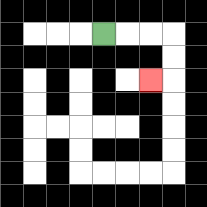{'start': '[4, 1]', 'end': '[6, 3]', 'path_directions': 'R,R,R,D,D,L', 'path_coordinates': '[[4, 1], [5, 1], [6, 1], [7, 1], [7, 2], [7, 3], [6, 3]]'}